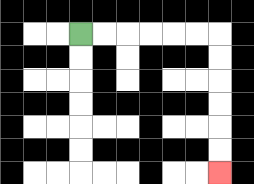{'start': '[3, 1]', 'end': '[9, 7]', 'path_directions': 'R,R,R,R,R,R,D,D,D,D,D,D', 'path_coordinates': '[[3, 1], [4, 1], [5, 1], [6, 1], [7, 1], [8, 1], [9, 1], [9, 2], [9, 3], [9, 4], [9, 5], [9, 6], [9, 7]]'}